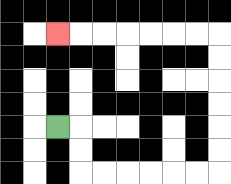{'start': '[2, 5]', 'end': '[2, 1]', 'path_directions': 'R,D,D,R,R,R,R,R,R,U,U,U,U,U,U,L,L,L,L,L,L,L', 'path_coordinates': '[[2, 5], [3, 5], [3, 6], [3, 7], [4, 7], [5, 7], [6, 7], [7, 7], [8, 7], [9, 7], [9, 6], [9, 5], [9, 4], [9, 3], [9, 2], [9, 1], [8, 1], [7, 1], [6, 1], [5, 1], [4, 1], [3, 1], [2, 1]]'}